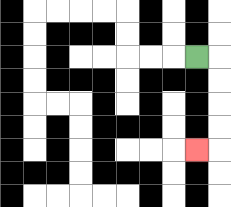{'start': '[8, 2]', 'end': '[8, 6]', 'path_directions': 'R,D,D,D,D,L', 'path_coordinates': '[[8, 2], [9, 2], [9, 3], [9, 4], [9, 5], [9, 6], [8, 6]]'}